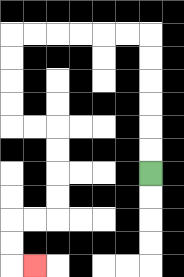{'start': '[6, 7]', 'end': '[1, 11]', 'path_directions': 'U,U,U,U,U,U,L,L,L,L,L,L,D,D,D,D,R,R,D,D,D,D,L,L,D,D,R', 'path_coordinates': '[[6, 7], [6, 6], [6, 5], [6, 4], [6, 3], [6, 2], [6, 1], [5, 1], [4, 1], [3, 1], [2, 1], [1, 1], [0, 1], [0, 2], [0, 3], [0, 4], [0, 5], [1, 5], [2, 5], [2, 6], [2, 7], [2, 8], [2, 9], [1, 9], [0, 9], [0, 10], [0, 11], [1, 11]]'}